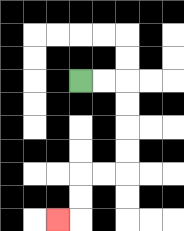{'start': '[3, 3]', 'end': '[2, 9]', 'path_directions': 'R,R,D,D,D,D,L,L,D,D,L', 'path_coordinates': '[[3, 3], [4, 3], [5, 3], [5, 4], [5, 5], [5, 6], [5, 7], [4, 7], [3, 7], [3, 8], [3, 9], [2, 9]]'}